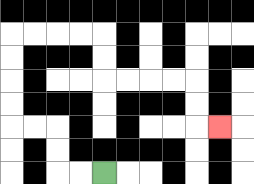{'start': '[4, 7]', 'end': '[9, 5]', 'path_directions': 'L,L,U,U,L,L,U,U,U,U,R,R,R,R,D,D,R,R,R,R,D,D,R', 'path_coordinates': '[[4, 7], [3, 7], [2, 7], [2, 6], [2, 5], [1, 5], [0, 5], [0, 4], [0, 3], [0, 2], [0, 1], [1, 1], [2, 1], [3, 1], [4, 1], [4, 2], [4, 3], [5, 3], [6, 3], [7, 3], [8, 3], [8, 4], [8, 5], [9, 5]]'}